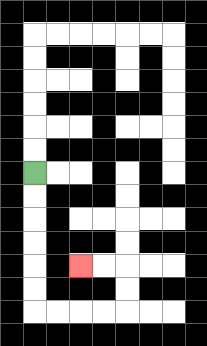{'start': '[1, 7]', 'end': '[3, 11]', 'path_directions': 'D,D,D,D,D,D,R,R,R,R,U,U,L,L', 'path_coordinates': '[[1, 7], [1, 8], [1, 9], [1, 10], [1, 11], [1, 12], [1, 13], [2, 13], [3, 13], [4, 13], [5, 13], [5, 12], [5, 11], [4, 11], [3, 11]]'}